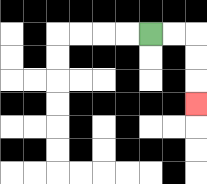{'start': '[6, 1]', 'end': '[8, 4]', 'path_directions': 'R,R,D,D,D', 'path_coordinates': '[[6, 1], [7, 1], [8, 1], [8, 2], [8, 3], [8, 4]]'}